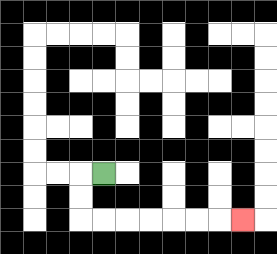{'start': '[4, 7]', 'end': '[10, 9]', 'path_directions': 'L,D,D,R,R,R,R,R,R,R', 'path_coordinates': '[[4, 7], [3, 7], [3, 8], [3, 9], [4, 9], [5, 9], [6, 9], [7, 9], [8, 9], [9, 9], [10, 9]]'}